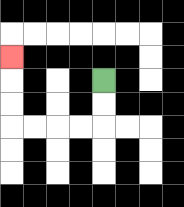{'start': '[4, 3]', 'end': '[0, 2]', 'path_directions': 'D,D,L,L,L,L,U,U,U', 'path_coordinates': '[[4, 3], [4, 4], [4, 5], [3, 5], [2, 5], [1, 5], [0, 5], [0, 4], [0, 3], [0, 2]]'}